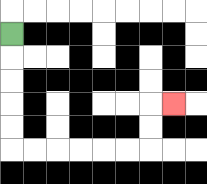{'start': '[0, 1]', 'end': '[7, 4]', 'path_directions': 'D,D,D,D,D,R,R,R,R,R,R,U,U,R', 'path_coordinates': '[[0, 1], [0, 2], [0, 3], [0, 4], [0, 5], [0, 6], [1, 6], [2, 6], [3, 6], [4, 6], [5, 6], [6, 6], [6, 5], [6, 4], [7, 4]]'}